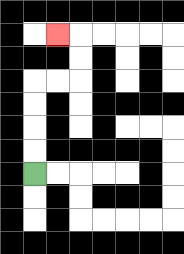{'start': '[1, 7]', 'end': '[2, 1]', 'path_directions': 'U,U,U,U,R,R,U,U,L', 'path_coordinates': '[[1, 7], [1, 6], [1, 5], [1, 4], [1, 3], [2, 3], [3, 3], [3, 2], [3, 1], [2, 1]]'}